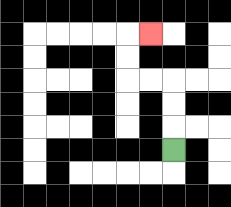{'start': '[7, 6]', 'end': '[6, 1]', 'path_directions': 'U,U,U,L,L,U,U,R', 'path_coordinates': '[[7, 6], [7, 5], [7, 4], [7, 3], [6, 3], [5, 3], [5, 2], [5, 1], [6, 1]]'}